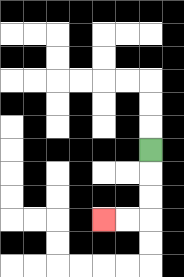{'start': '[6, 6]', 'end': '[4, 9]', 'path_directions': 'D,D,D,L,L', 'path_coordinates': '[[6, 6], [6, 7], [6, 8], [6, 9], [5, 9], [4, 9]]'}